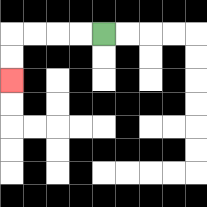{'start': '[4, 1]', 'end': '[0, 3]', 'path_directions': 'L,L,L,L,D,D', 'path_coordinates': '[[4, 1], [3, 1], [2, 1], [1, 1], [0, 1], [0, 2], [0, 3]]'}